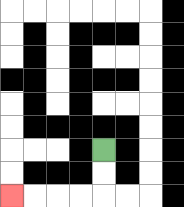{'start': '[4, 6]', 'end': '[0, 8]', 'path_directions': 'D,D,L,L,L,L', 'path_coordinates': '[[4, 6], [4, 7], [4, 8], [3, 8], [2, 8], [1, 8], [0, 8]]'}